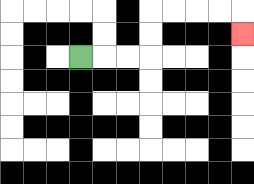{'start': '[3, 2]', 'end': '[10, 1]', 'path_directions': 'R,R,R,U,U,R,R,R,R,D', 'path_coordinates': '[[3, 2], [4, 2], [5, 2], [6, 2], [6, 1], [6, 0], [7, 0], [8, 0], [9, 0], [10, 0], [10, 1]]'}